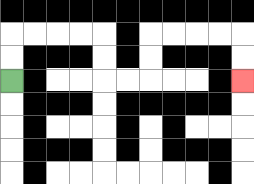{'start': '[0, 3]', 'end': '[10, 3]', 'path_directions': 'U,U,R,R,R,R,D,D,R,R,U,U,R,R,R,R,D,D', 'path_coordinates': '[[0, 3], [0, 2], [0, 1], [1, 1], [2, 1], [3, 1], [4, 1], [4, 2], [4, 3], [5, 3], [6, 3], [6, 2], [6, 1], [7, 1], [8, 1], [9, 1], [10, 1], [10, 2], [10, 3]]'}